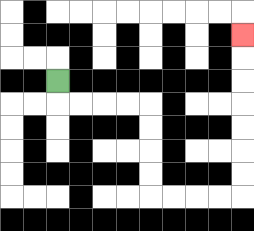{'start': '[2, 3]', 'end': '[10, 1]', 'path_directions': 'D,R,R,R,R,D,D,D,D,R,R,R,R,U,U,U,U,U,U,U', 'path_coordinates': '[[2, 3], [2, 4], [3, 4], [4, 4], [5, 4], [6, 4], [6, 5], [6, 6], [6, 7], [6, 8], [7, 8], [8, 8], [9, 8], [10, 8], [10, 7], [10, 6], [10, 5], [10, 4], [10, 3], [10, 2], [10, 1]]'}